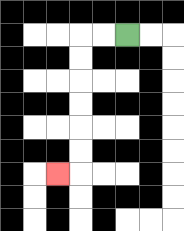{'start': '[5, 1]', 'end': '[2, 7]', 'path_directions': 'L,L,D,D,D,D,D,D,L', 'path_coordinates': '[[5, 1], [4, 1], [3, 1], [3, 2], [3, 3], [3, 4], [3, 5], [3, 6], [3, 7], [2, 7]]'}